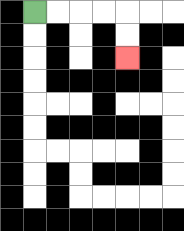{'start': '[1, 0]', 'end': '[5, 2]', 'path_directions': 'R,R,R,R,D,D', 'path_coordinates': '[[1, 0], [2, 0], [3, 0], [4, 0], [5, 0], [5, 1], [5, 2]]'}